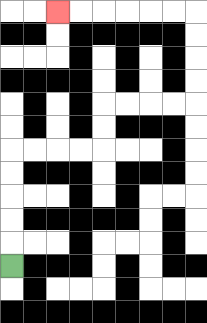{'start': '[0, 11]', 'end': '[2, 0]', 'path_directions': 'U,U,U,U,U,R,R,R,R,U,U,R,R,R,R,U,U,U,U,L,L,L,L,L,L', 'path_coordinates': '[[0, 11], [0, 10], [0, 9], [0, 8], [0, 7], [0, 6], [1, 6], [2, 6], [3, 6], [4, 6], [4, 5], [4, 4], [5, 4], [6, 4], [7, 4], [8, 4], [8, 3], [8, 2], [8, 1], [8, 0], [7, 0], [6, 0], [5, 0], [4, 0], [3, 0], [2, 0]]'}